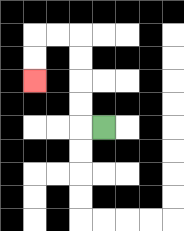{'start': '[4, 5]', 'end': '[1, 3]', 'path_directions': 'L,U,U,U,U,L,L,D,D', 'path_coordinates': '[[4, 5], [3, 5], [3, 4], [3, 3], [3, 2], [3, 1], [2, 1], [1, 1], [1, 2], [1, 3]]'}